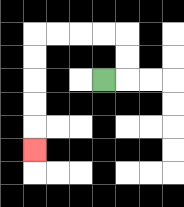{'start': '[4, 3]', 'end': '[1, 6]', 'path_directions': 'R,U,U,L,L,L,L,D,D,D,D,D', 'path_coordinates': '[[4, 3], [5, 3], [5, 2], [5, 1], [4, 1], [3, 1], [2, 1], [1, 1], [1, 2], [1, 3], [1, 4], [1, 5], [1, 6]]'}